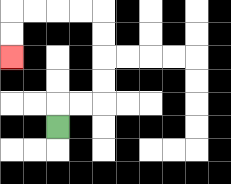{'start': '[2, 5]', 'end': '[0, 2]', 'path_directions': 'U,R,R,U,U,U,U,L,L,L,L,D,D', 'path_coordinates': '[[2, 5], [2, 4], [3, 4], [4, 4], [4, 3], [4, 2], [4, 1], [4, 0], [3, 0], [2, 0], [1, 0], [0, 0], [0, 1], [0, 2]]'}